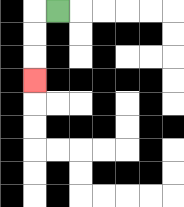{'start': '[2, 0]', 'end': '[1, 3]', 'path_directions': 'L,D,D,D', 'path_coordinates': '[[2, 0], [1, 0], [1, 1], [1, 2], [1, 3]]'}